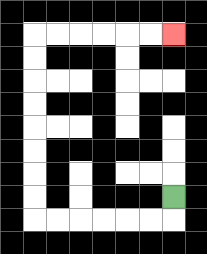{'start': '[7, 8]', 'end': '[7, 1]', 'path_directions': 'D,L,L,L,L,L,L,U,U,U,U,U,U,U,U,R,R,R,R,R,R', 'path_coordinates': '[[7, 8], [7, 9], [6, 9], [5, 9], [4, 9], [3, 9], [2, 9], [1, 9], [1, 8], [1, 7], [1, 6], [1, 5], [1, 4], [1, 3], [1, 2], [1, 1], [2, 1], [3, 1], [4, 1], [5, 1], [6, 1], [7, 1]]'}